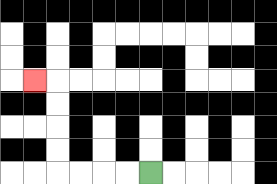{'start': '[6, 7]', 'end': '[1, 3]', 'path_directions': 'L,L,L,L,U,U,U,U,L', 'path_coordinates': '[[6, 7], [5, 7], [4, 7], [3, 7], [2, 7], [2, 6], [2, 5], [2, 4], [2, 3], [1, 3]]'}